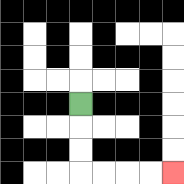{'start': '[3, 4]', 'end': '[7, 7]', 'path_directions': 'D,D,D,R,R,R,R', 'path_coordinates': '[[3, 4], [3, 5], [3, 6], [3, 7], [4, 7], [5, 7], [6, 7], [7, 7]]'}